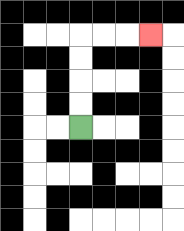{'start': '[3, 5]', 'end': '[6, 1]', 'path_directions': 'U,U,U,U,R,R,R', 'path_coordinates': '[[3, 5], [3, 4], [3, 3], [3, 2], [3, 1], [4, 1], [5, 1], [6, 1]]'}